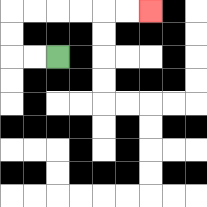{'start': '[2, 2]', 'end': '[6, 0]', 'path_directions': 'L,L,U,U,R,R,R,R,R,R', 'path_coordinates': '[[2, 2], [1, 2], [0, 2], [0, 1], [0, 0], [1, 0], [2, 0], [3, 0], [4, 0], [5, 0], [6, 0]]'}